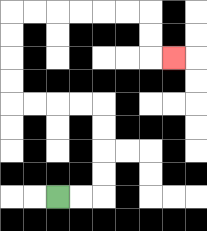{'start': '[2, 8]', 'end': '[7, 2]', 'path_directions': 'R,R,U,U,U,U,L,L,L,L,U,U,U,U,R,R,R,R,R,R,D,D,R', 'path_coordinates': '[[2, 8], [3, 8], [4, 8], [4, 7], [4, 6], [4, 5], [4, 4], [3, 4], [2, 4], [1, 4], [0, 4], [0, 3], [0, 2], [0, 1], [0, 0], [1, 0], [2, 0], [3, 0], [4, 0], [5, 0], [6, 0], [6, 1], [6, 2], [7, 2]]'}